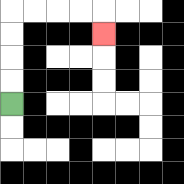{'start': '[0, 4]', 'end': '[4, 1]', 'path_directions': 'U,U,U,U,R,R,R,R,D', 'path_coordinates': '[[0, 4], [0, 3], [0, 2], [0, 1], [0, 0], [1, 0], [2, 0], [3, 0], [4, 0], [4, 1]]'}